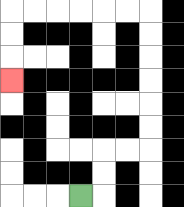{'start': '[3, 8]', 'end': '[0, 3]', 'path_directions': 'R,U,U,R,R,U,U,U,U,U,U,L,L,L,L,L,L,D,D,D', 'path_coordinates': '[[3, 8], [4, 8], [4, 7], [4, 6], [5, 6], [6, 6], [6, 5], [6, 4], [6, 3], [6, 2], [6, 1], [6, 0], [5, 0], [4, 0], [3, 0], [2, 0], [1, 0], [0, 0], [0, 1], [0, 2], [0, 3]]'}